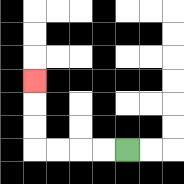{'start': '[5, 6]', 'end': '[1, 3]', 'path_directions': 'L,L,L,L,U,U,U', 'path_coordinates': '[[5, 6], [4, 6], [3, 6], [2, 6], [1, 6], [1, 5], [1, 4], [1, 3]]'}